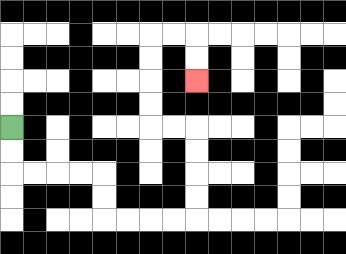{'start': '[0, 5]', 'end': '[8, 3]', 'path_directions': 'D,D,R,R,R,R,D,D,R,R,R,R,U,U,U,U,L,L,U,U,U,U,R,R,D,D', 'path_coordinates': '[[0, 5], [0, 6], [0, 7], [1, 7], [2, 7], [3, 7], [4, 7], [4, 8], [4, 9], [5, 9], [6, 9], [7, 9], [8, 9], [8, 8], [8, 7], [8, 6], [8, 5], [7, 5], [6, 5], [6, 4], [6, 3], [6, 2], [6, 1], [7, 1], [8, 1], [8, 2], [8, 3]]'}